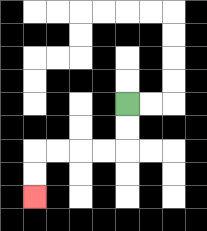{'start': '[5, 4]', 'end': '[1, 8]', 'path_directions': 'D,D,L,L,L,L,D,D', 'path_coordinates': '[[5, 4], [5, 5], [5, 6], [4, 6], [3, 6], [2, 6], [1, 6], [1, 7], [1, 8]]'}